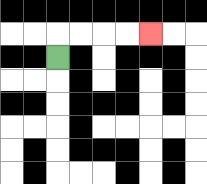{'start': '[2, 2]', 'end': '[6, 1]', 'path_directions': 'U,R,R,R,R', 'path_coordinates': '[[2, 2], [2, 1], [3, 1], [4, 1], [5, 1], [6, 1]]'}